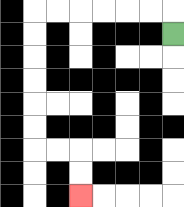{'start': '[7, 1]', 'end': '[3, 8]', 'path_directions': 'U,L,L,L,L,L,L,D,D,D,D,D,D,R,R,D,D', 'path_coordinates': '[[7, 1], [7, 0], [6, 0], [5, 0], [4, 0], [3, 0], [2, 0], [1, 0], [1, 1], [1, 2], [1, 3], [1, 4], [1, 5], [1, 6], [2, 6], [3, 6], [3, 7], [3, 8]]'}